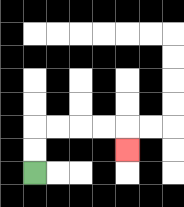{'start': '[1, 7]', 'end': '[5, 6]', 'path_directions': 'U,U,R,R,R,R,D', 'path_coordinates': '[[1, 7], [1, 6], [1, 5], [2, 5], [3, 5], [4, 5], [5, 5], [5, 6]]'}